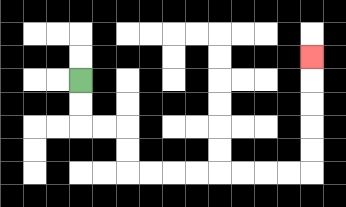{'start': '[3, 3]', 'end': '[13, 2]', 'path_directions': 'D,D,R,R,D,D,R,R,R,R,R,R,R,R,U,U,U,U,U', 'path_coordinates': '[[3, 3], [3, 4], [3, 5], [4, 5], [5, 5], [5, 6], [5, 7], [6, 7], [7, 7], [8, 7], [9, 7], [10, 7], [11, 7], [12, 7], [13, 7], [13, 6], [13, 5], [13, 4], [13, 3], [13, 2]]'}